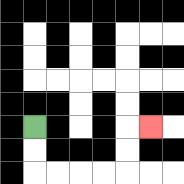{'start': '[1, 5]', 'end': '[6, 5]', 'path_directions': 'D,D,R,R,R,R,U,U,R', 'path_coordinates': '[[1, 5], [1, 6], [1, 7], [2, 7], [3, 7], [4, 7], [5, 7], [5, 6], [5, 5], [6, 5]]'}